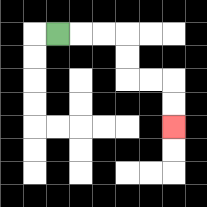{'start': '[2, 1]', 'end': '[7, 5]', 'path_directions': 'R,R,R,D,D,R,R,D,D', 'path_coordinates': '[[2, 1], [3, 1], [4, 1], [5, 1], [5, 2], [5, 3], [6, 3], [7, 3], [7, 4], [7, 5]]'}